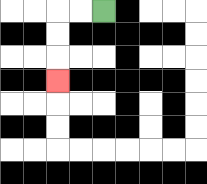{'start': '[4, 0]', 'end': '[2, 3]', 'path_directions': 'L,L,D,D,D', 'path_coordinates': '[[4, 0], [3, 0], [2, 0], [2, 1], [2, 2], [2, 3]]'}